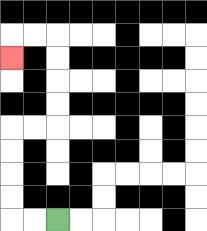{'start': '[2, 9]', 'end': '[0, 2]', 'path_directions': 'L,L,U,U,U,U,R,R,U,U,U,U,L,L,D', 'path_coordinates': '[[2, 9], [1, 9], [0, 9], [0, 8], [0, 7], [0, 6], [0, 5], [1, 5], [2, 5], [2, 4], [2, 3], [2, 2], [2, 1], [1, 1], [0, 1], [0, 2]]'}